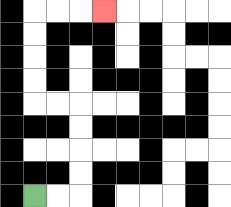{'start': '[1, 8]', 'end': '[4, 0]', 'path_directions': 'R,R,U,U,U,U,L,L,U,U,U,U,R,R,R', 'path_coordinates': '[[1, 8], [2, 8], [3, 8], [3, 7], [3, 6], [3, 5], [3, 4], [2, 4], [1, 4], [1, 3], [1, 2], [1, 1], [1, 0], [2, 0], [3, 0], [4, 0]]'}